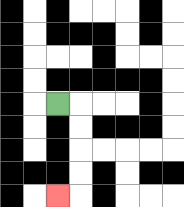{'start': '[2, 4]', 'end': '[2, 8]', 'path_directions': 'R,D,D,D,D,L', 'path_coordinates': '[[2, 4], [3, 4], [3, 5], [3, 6], [3, 7], [3, 8], [2, 8]]'}